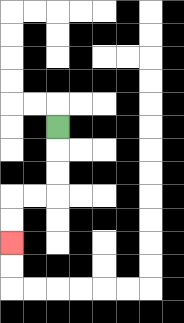{'start': '[2, 5]', 'end': '[0, 10]', 'path_directions': 'D,D,D,L,L,D,D', 'path_coordinates': '[[2, 5], [2, 6], [2, 7], [2, 8], [1, 8], [0, 8], [0, 9], [0, 10]]'}